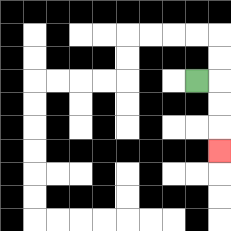{'start': '[8, 3]', 'end': '[9, 6]', 'path_directions': 'R,D,D,D', 'path_coordinates': '[[8, 3], [9, 3], [9, 4], [9, 5], [9, 6]]'}